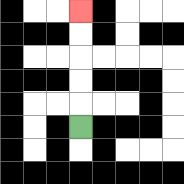{'start': '[3, 5]', 'end': '[3, 0]', 'path_directions': 'U,U,U,U,U', 'path_coordinates': '[[3, 5], [3, 4], [3, 3], [3, 2], [3, 1], [3, 0]]'}